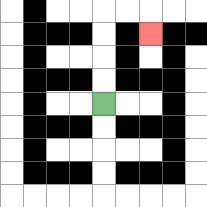{'start': '[4, 4]', 'end': '[6, 1]', 'path_directions': 'U,U,U,U,R,R,D', 'path_coordinates': '[[4, 4], [4, 3], [4, 2], [4, 1], [4, 0], [5, 0], [6, 0], [6, 1]]'}